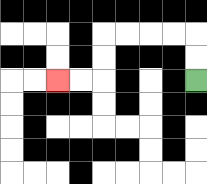{'start': '[8, 3]', 'end': '[2, 3]', 'path_directions': 'U,U,L,L,L,L,D,D,L,L', 'path_coordinates': '[[8, 3], [8, 2], [8, 1], [7, 1], [6, 1], [5, 1], [4, 1], [4, 2], [4, 3], [3, 3], [2, 3]]'}